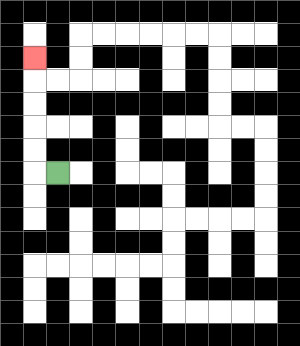{'start': '[2, 7]', 'end': '[1, 2]', 'path_directions': 'L,U,U,U,U,U', 'path_coordinates': '[[2, 7], [1, 7], [1, 6], [1, 5], [1, 4], [1, 3], [1, 2]]'}